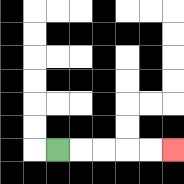{'start': '[2, 6]', 'end': '[7, 6]', 'path_directions': 'R,R,R,R,R', 'path_coordinates': '[[2, 6], [3, 6], [4, 6], [5, 6], [6, 6], [7, 6]]'}